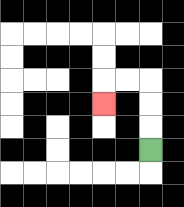{'start': '[6, 6]', 'end': '[4, 4]', 'path_directions': 'U,U,U,L,L,D', 'path_coordinates': '[[6, 6], [6, 5], [6, 4], [6, 3], [5, 3], [4, 3], [4, 4]]'}